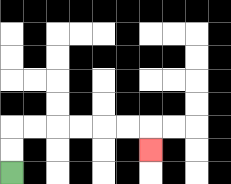{'start': '[0, 7]', 'end': '[6, 6]', 'path_directions': 'U,U,R,R,R,R,R,R,D', 'path_coordinates': '[[0, 7], [0, 6], [0, 5], [1, 5], [2, 5], [3, 5], [4, 5], [5, 5], [6, 5], [6, 6]]'}